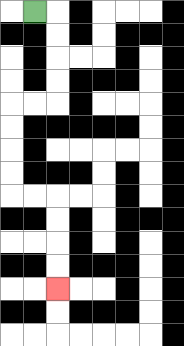{'start': '[1, 0]', 'end': '[2, 12]', 'path_directions': 'R,D,D,D,D,L,L,D,D,D,D,R,R,D,D,D,D', 'path_coordinates': '[[1, 0], [2, 0], [2, 1], [2, 2], [2, 3], [2, 4], [1, 4], [0, 4], [0, 5], [0, 6], [0, 7], [0, 8], [1, 8], [2, 8], [2, 9], [2, 10], [2, 11], [2, 12]]'}